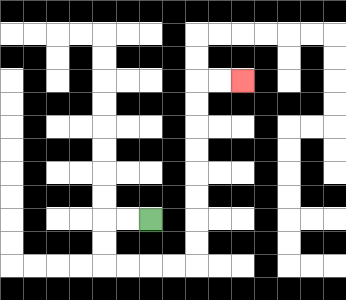{'start': '[6, 9]', 'end': '[10, 3]', 'path_directions': 'L,L,D,D,R,R,R,R,U,U,U,U,U,U,U,U,R,R', 'path_coordinates': '[[6, 9], [5, 9], [4, 9], [4, 10], [4, 11], [5, 11], [6, 11], [7, 11], [8, 11], [8, 10], [8, 9], [8, 8], [8, 7], [8, 6], [8, 5], [8, 4], [8, 3], [9, 3], [10, 3]]'}